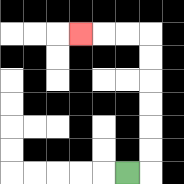{'start': '[5, 7]', 'end': '[3, 1]', 'path_directions': 'R,U,U,U,U,U,U,L,L,L', 'path_coordinates': '[[5, 7], [6, 7], [6, 6], [6, 5], [6, 4], [6, 3], [6, 2], [6, 1], [5, 1], [4, 1], [3, 1]]'}